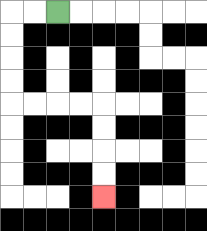{'start': '[2, 0]', 'end': '[4, 8]', 'path_directions': 'L,L,D,D,D,D,R,R,R,R,D,D,D,D', 'path_coordinates': '[[2, 0], [1, 0], [0, 0], [0, 1], [0, 2], [0, 3], [0, 4], [1, 4], [2, 4], [3, 4], [4, 4], [4, 5], [4, 6], [4, 7], [4, 8]]'}